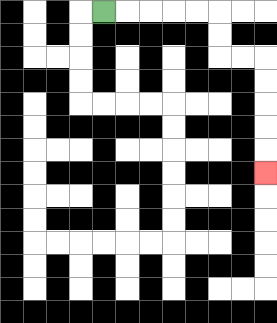{'start': '[4, 0]', 'end': '[11, 7]', 'path_directions': 'R,R,R,R,R,D,D,R,R,D,D,D,D,D', 'path_coordinates': '[[4, 0], [5, 0], [6, 0], [7, 0], [8, 0], [9, 0], [9, 1], [9, 2], [10, 2], [11, 2], [11, 3], [11, 4], [11, 5], [11, 6], [11, 7]]'}